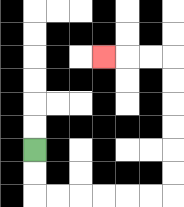{'start': '[1, 6]', 'end': '[4, 2]', 'path_directions': 'D,D,R,R,R,R,R,R,U,U,U,U,U,U,L,L,L', 'path_coordinates': '[[1, 6], [1, 7], [1, 8], [2, 8], [3, 8], [4, 8], [5, 8], [6, 8], [7, 8], [7, 7], [7, 6], [7, 5], [7, 4], [7, 3], [7, 2], [6, 2], [5, 2], [4, 2]]'}